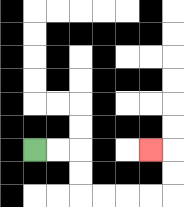{'start': '[1, 6]', 'end': '[6, 6]', 'path_directions': 'R,R,D,D,R,R,R,R,U,U,L', 'path_coordinates': '[[1, 6], [2, 6], [3, 6], [3, 7], [3, 8], [4, 8], [5, 8], [6, 8], [7, 8], [7, 7], [7, 6], [6, 6]]'}